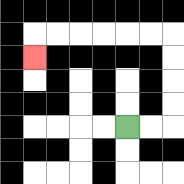{'start': '[5, 5]', 'end': '[1, 2]', 'path_directions': 'R,R,U,U,U,U,L,L,L,L,L,L,D', 'path_coordinates': '[[5, 5], [6, 5], [7, 5], [7, 4], [7, 3], [7, 2], [7, 1], [6, 1], [5, 1], [4, 1], [3, 1], [2, 1], [1, 1], [1, 2]]'}